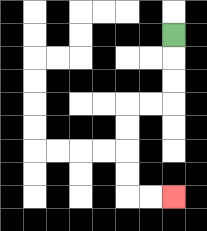{'start': '[7, 1]', 'end': '[7, 8]', 'path_directions': 'D,D,D,L,L,D,D,D,D,R,R', 'path_coordinates': '[[7, 1], [7, 2], [7, 3], [7, 4], [6, 4], [5, 4], [5, 5], [5, 6], [5, 7], [5, 8], [6, 8], [7, 8]]'}